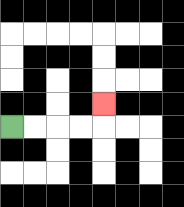{'start': '[0, 5]', 'end': '[4, 4]', 'path_directions': 'R,R,R,R,U', 'path_coordinates': '[[0, 5], [1, 5], [2, 5], [3, 5], [4, 5], [4, 4]]'}